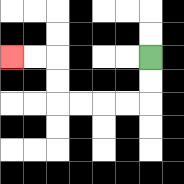{'start': '[6, 2]', 'end': '[0, 2]', 'path_directions': 'D,D,L,L,L,L,U,U,L,L', 'path_coordinates': '[[6, 2], [6, 3], [6, 4], [5, 4], [4, 4], [3, 4], [2, 4], [2, 3], [2, 2], [1, 2], [0, 2]]'}